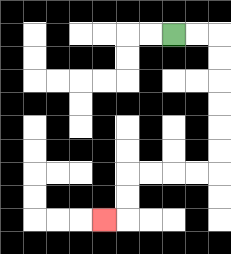{'start': '[7, 1]', 'end': '[4, 9]', 'path_directions': 'R,R,D,D,D,D,D,D,L,L,L,L,D,D,L', 'path_coordinates': '[[7, 1], [8, 1], [9, 1], [9, 2], [9, 3], [9, 4], [9, 5], [9, 6], [9, 7], [8, 7], [7, 7], [6, 7], [5, 7], [5, 8], [5, 9], [4, 9]]'}